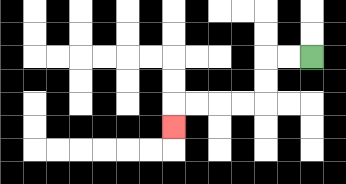{'start': '[13, 2]', 'end': '[7, 5]', 'path_directions': 'L,L,D,D,L,L,L,L,D', 'path_coordinates': '[[13, 2], [12, 2], [11, 2], [11, 3], [11, 4], [10, 4], [9, 4], [8, 4], [7, 4], [7, 5]]'}